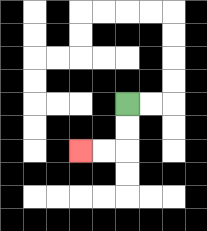{'start': '[5, 4]', 'end': '[3, 6]', 'path_directions': 'D,D,L,L', 'path_coordinates': '[[5, 4], [5, 5], [5, 6], [4, 6], [3, 6]]'}